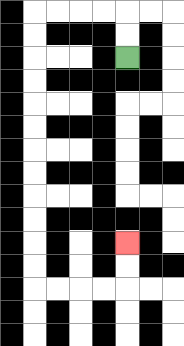{'start': '[5, 2]', 'end': '[5, 10]', 'path_directions': 'U,U,L,L,L,L,D,D,D,D,D,D,D,D,D,D,D,D,R,R,R,R,U,U', 'path_coordinates': '[[5, 2], [5, 1], [5, 0], [4, 0], [3, 0], [2, 0], [1, 0], [1, 1], [1, 2], [1, 3], [1, 4], [1, 5], [1, 6], [1, 7], [1, 8], [1, 9], [1, 10], [1, 11], [1, 12], [2, 12], [3, 12], [4, 12], [5, 12], [5, 11], [5, 10]]'}